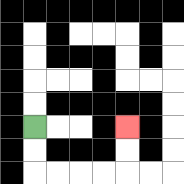{'start': '[1, 5]', 'end': '[5, 5]', 'path_directions': 'D,D,R,R,R,R,U,U', 'path_coordinates': '[[1, 5], [1, 6], [1, 7], [2, 7], [3, 7], [4, 7], [5, 7], [5, 6], [5, 5]]'}